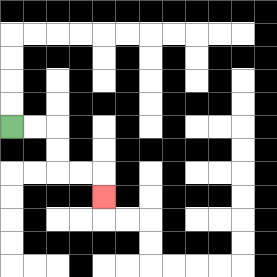{'start': '[0, 5]', 'end': '[4, 8]', 'path_directions': 'R,R,D,D,R,R,D', 'path_coordinates': '[[0, 5], [1, 5], [2, 5], [2, 6], [2, 7], [3, 7], [4, 7], [4, 8]]'}